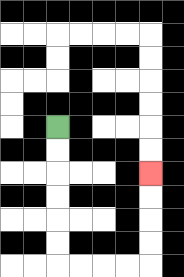{'start': '[2, 5]', 'end': '[6, 7]', 'path_directions': 'D,D,D,D,D,D,R,R,R,R,U,U,U,U', 'path_coordinates': '[[2, 5], [2, 6], [2, 7], [2, 8], [2, 9], [2, 10], [2, 11], [3, 11], [4, 11], [5, 11], [6, 11], [6, 10], [6, 9], [6, 8], [6, 7]]'}